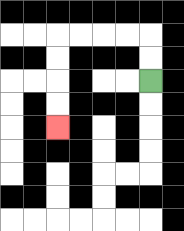{'start': '[6, 3]', 'end': '[2, 5]', 'path_directions': 'U,U,L,L,L,L,D,D,D,D', 'path_coordinates': '[[6, 3], [6, 2], [6, 1], [5, 1], [4, 1], [3, 1], [2, 1], [2, 2], [2, 3], [2, 4], [2, 5]]'}